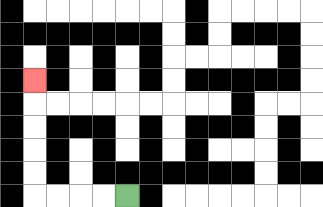{'start': '[5, 8]', 'end': '[1, 3]', 'path_directions': 'L,L,L,L,U,U,U,U,U', 'path_coordinates': '[[5, 8], [4, 8], [3, 8], [2, 8], [1, 8], [1, 7], [1, 6], [1, 5], [1, 4], [1, 3]]'}